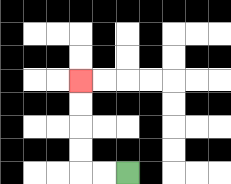{'start': '[5, 7]', 'end': '[3, 3]', 'path_directions': 'L,L,U,U,U,U', 'path_coordinates': '[[5, 7], [4, 7], [3, 7], [3, 6], [3, 5], [3, 4], [3, 3]]'}